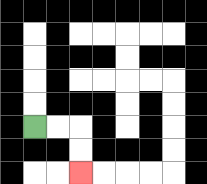{'start': '[1, 5]', 'end': '[3, 7]', 'path_directions': 'R,R,D,D', 'path_coordinates': '[[1, 5], [2, 5], [3, 5], [3, 6], [3, 7]]'}